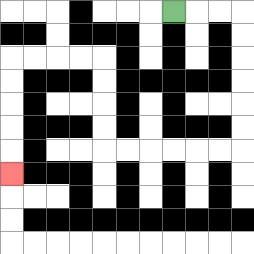{'start': '[7, 0]', 'end': '[0, 7]', 'path_directions': 'R,R,R,D,D,D,D,D,D,L,L,L,L,L,L,U,U,U,U,L,L,L,L,D,D,D,D,D', 'path_coordinates': '[[7, 0], [8, 0], [9, 0], [10, 0], [10, 1], [10, 2], [10, 3], [10, 4], [10, 5], [10, 6], [9, 6], [8, 6], [7, 6], [6, 6], [5, 6], [4, 6], [4, 5], [4, 4], [4, 3], [4, 2], [3, 2], [2, 2], [1, 2], [0, 2], [0, 3], [0, 4], [0, 5], [0, 6], [0, 7]]'}